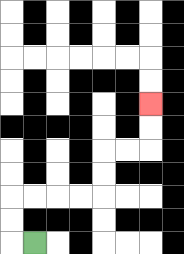{'start': '[1, 10]', 'end': '[6, 4]', 'path_directions': 'L,U,U,R,R,R,R,U,U,R,R,U,U', 'path_coordinates': '[[1, 10], [0, 10], [0, 9], [0, 8], [1, 8], [2, 8], [3, 8], [4, 8], [4, 7], [4, 6], [5, 6], [6, 6], [6, 5], [6, 4]]'}